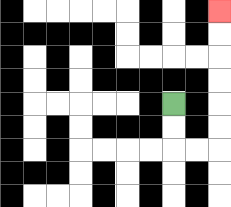{'start': '[7, 4]', 'end': '[9, 0]', 'path_directions': 'D,D,R,R,U,U,U,U,U,U', 'path_coordinates': '[[7, 4], [7, 5], [7, 6], [8, 6], [9, 6], [9, 5], [9, 4], [9, 3], [9, 2], [9, 1], [9, 0]]'}